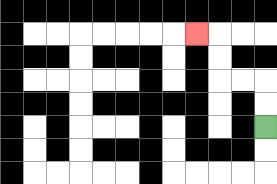{'start': '[11, 5]', 'end': '[8, 1]', 'path_directions': 'U,U,L,L,U,U,L', 'path_coordinates': '[[11, 5], [11, 4], [11, 3], [10, 3], [9, 3], [9, 2], [9, 1], [8, 1]]'}